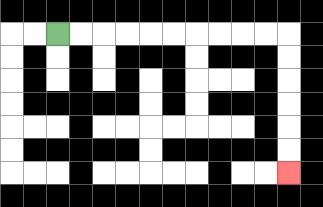{'start': '[2, 1]', 'end': '[12, 7]', 'path_directions': 'R,R,R,R,R,R,R,R,R,R,D,D,D,D,D,D', 'path_coordinates': '[[2, 1], [3, 1], [4, 1], [5, 1], [6, 1], [7, 1], [8, 1], [9, 1], [10, 1], [11, 1], [12, 1], [12, 2], [12, 3], [12, 4], [12, 5], [12, 6], [12, 7]]'}